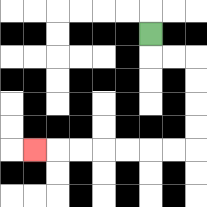{'start': '[6, 1]', 'end': '[1, 6]', 'path_directions': 'D,R,R,D,D,D,D,L,L,L,L,L,L,L', 'path_coordinates': '[[6, 1], [6, 2], [7, 2], [8, 2], [8, 3], [8, 4], [8, 5], [8, 6], [7, 6], [6, 6], [5, 6], [4, 6], [3, 6], [2, 6], [1, 6]]'}